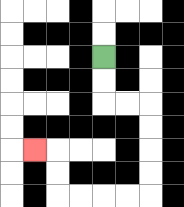{'start': '[4, 2]', 'end': '[1, 6]', 'path_directions': 'D,D,R,R,D,D,D,D,L,L,L,L,U,U,L', 'path_coordinates': '[[4, 2], [4, 3], [4, 4], [5, 4], [6, 4], [6, 5], [6, 6], [6, 7], [6, 8], [5, 8], [4, 8], [3, 8], [2, 8], [2, 7], [2, 6], [1, 6]]'}